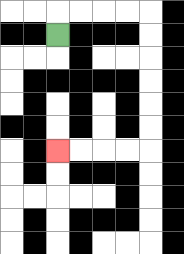{'start': '[2, 1]', 'end': '[2, 6]', 'path_directions': 'U,R,R,R,R,D,D,D,D,D,D,L,L,L,L', 'path_coordinates': '[[2, 1], [2, 0], [3, 0], [4, 0], [5, 0], [6, 0], [6, 1], [6, 2], [6, 3], [6, 4], [6, 5], [6, 6], [5, 6], [4, 6], [3, 6], [2, 6]]'}